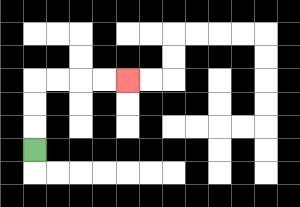{'start': '[1, 6]', 'end': '[5, 3]', 'path_directions': 'U,U,U,R,R,R,R', 'path_coordinates': '[[1, 6], [1, 5], [1, 4], [1, 3], [2, 3], [3, 3], [4, 3], [5, 3]]'}